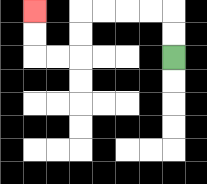{'start': '[7, 2]', 'end': '[1, 0]', 'path_directions': 'U,U,L,L,L,L,D,D,L,L,U,U', 'path_coordinates': '[[7, 2], [7, 1], [7, 0], [6, 0], [5, 0], [4, 0], [3, 0], [3, 1], [3, 2], [2, 2], [1, 2], [1, 1], [1, 0]]'}